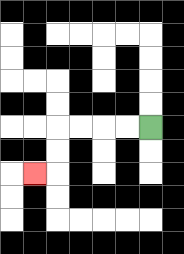{'start': '[6, 5]', 'end': '[1, 7]', 'path_directions': 'L,L,L,L,D,D,L', 'path_coordinates': '[[6, 5], [5, 5], [4, 5], [3, 5], [2, 5], [2, 6], [2, 7], [1, 7]]'}